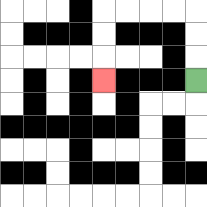{'start': '[8, 3]', 'end': '[4, 3]', 'path_directions': 'U,U,U,L,L,L,L,D,D,D', 'path_coordinates': '[[8, 3], [8, 2], [8, 1], [8, 0], [7, 0], [6, 0], [5, 0], [4, 0], [4, 1], [4, 2], [4, 3]]'}